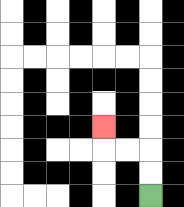{'start': '[6, 8]', 'end': '[4, 5]', 'path_directions': 'U,U,L,L,U', 'path_coordinates': '[[6, 8], [6, 7], [6, 6], [5, 6], [4, 6], [4, 5]]'}